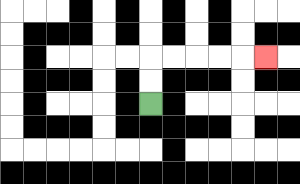{'start': '[6, 4]', 'end': '[11, 2]', 'path_directions': 'U,U,R,R,R,R,R', 'path_coordinates': '[[6, 4], [6, 3], [6, 2], [7, 2], [8, 2], [9, 2], [10, 2], [11, 2]]'}